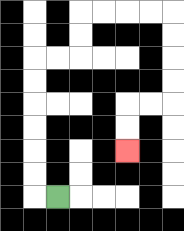{'start': '[2, 8]', 'end': '[5, 6]', 'path_directions': 'L,U,U,U,U,U,U,R,R,U,U,R,R,R,R,D,D,D,D,L,L,D,D', 'path_coordinates': '[[2, 8], [1, 8], [1, 7], [1, 6], [1, 5], [1, 4], [1, 3], [1, 2], [2, 2], [3, 2], [3, 1], [3, 0], [4, 0], [5, 0], [6, 0], [7, 0], [7, 1], [7, 2], [7, 3], [7, 4], [6, 4], [5, 4], [5, 5], [5, 6]]'}